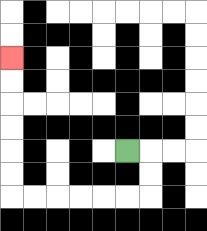{'start': '[5, 6]', 'end': '[0, 2]', 'path_directions': 'R,D,D,L,L,L,L,L,L,U,U,U,U,U,U', 'path_coordinates': '[[5, 6], [6, 6], [6, 7], [6, 8], [5, 8], [4, 8], [3, 8], [2, 8], [1, 8], [0, 8], [0, 7], [0, 6], [0, 5], [0, 4], [0, 3], [0, 2]]'}